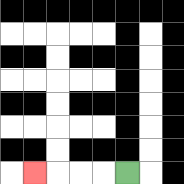{'start': '[5, 7]', 'end': '[1, 7]', 'path_directions': 'L,L,L,L', 'path_coordinates': '[[5, 7], [4, 7], [3, 7], [2, 7], [1, 7]]'}